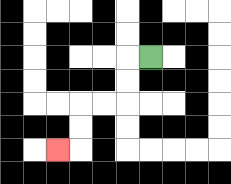{'start': '[6, 2]', 'end': '[2, 6]', 'path_directions': 'L,D,D,L,L,D,D,L', 'path_coordinates': '[[6, 2], [5, 2], [5, 3], [5, 4], [4, 4], [3, 4], [3, 5], [3, 6], [2, 6]]'}